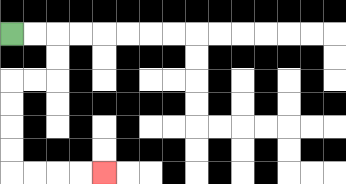{'start': '[0, 1]', 'end': '[4, 7]', 'path_directions': 'R,R,D,D,L,L,D,D,D,D,R,R,R,R', 'path_coordinates': '[[0, 1], [1, 1], [2, 1], [2, 2], [2, 3], [1, 3], [0, 3], [0, 4], [0, 5], [0, 6], [0, 7], [1, 7], [2, 7], [3, 7], [4, 7]]'}